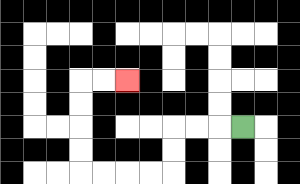{'start': '[10, 5]', 'end': '[5, 3]', 'path_directions': 'L,L,L,D,D,L,L,L,L,U,U,U,U,R,R', 'path_coordinates': '[[10, 5], [9, 5], [8, 5], [7, 5], [7, 6], [7, 7], [6, 7], [5, 7], [4, 7], [3, 7], [3, 6], [3, 5], [3, 4], [3, 3], [4, 3], [5, 3]]'}